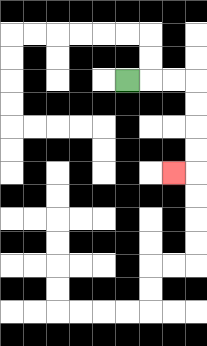{'start': '[5, 3]', 'end': '[7, 7]', 'path_directions': 'R,R,R,D,D,D,D,L', 'path_coordinates': '[[5, 3], [6, 3], [7, 3], [8, 3], [8, 4], [8, 5], [8, 6], [8, 7], [7, 7]]'}